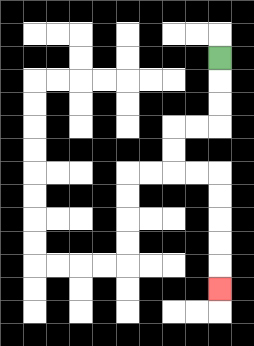{'start': '[9, 2]', 'end': '[9, 12]', 'path_directions': 'D,D,D,L,L,D,D,R,R,D,D,D,D,D', 'path_coordinates': '[[9, 2], [9, 3], [9, 4], [9, 5], [8, 5], [7, 5], [7, 6], [7, 7], [8, 7], [9, 7], [9, 8], [9, 9], [9, 10], [9, 11], [9, 12]]'}